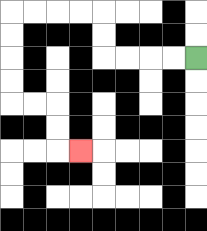{'start': '[8, 2]', 'end': '[3, 6]', 'path_directions': 'L,L,L,L,U,U,L,L,L,L,D,D,D,D,R,R,D,D,R', 'path_coordinates': '[[8, 2], [7, 2], [6, 2], [5, 2], [4, 2], [4, 1], [4, 0], [3, 0], [2, 0], [1, 0], [0, 0], [0, 1], [0, 2], [0, 3], [0, 4], [1, 4], [2, 4], [2, 5], [2, 6], [3, 6]]'}